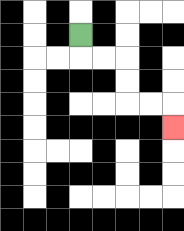{'start': '[3, 1]', 'end': '[7, 5]', 'path_directions': 'D,R,R,D,D,R,R,D', 'path_coordinates': '[[3, 1], [3, 2], [4, 2], [5, 2], [5, 3], [5, 4], [6, 4], [7, 4], [7, 5]]'}